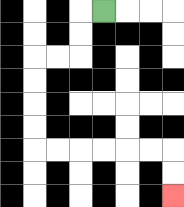{'start': '[4, 0]', 'end': '[7, 8]', 'path_directions': 'L,D,D,L,L,D,D,D,D,R,R,R,R,R,R,D,D', 'path_coordinates': '[[4, 0], [3, 0], [3, 1], [3, 2], [2, 2], [1, 2], [1, 3], [1, 4], [1, 5], [1, 6], [2, 6], [3, 6], [4, 6], [5, 6], [6, 6], [7, 6], [7, 7], [7, 8]]'}